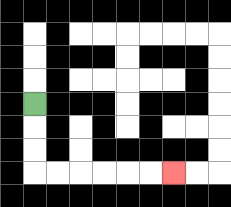{'start': '[1, 4]', 'end': '[7, 7]', 'path_directions': 'D,D,D,R,R,R,R,R,R', 'path_coordinates': '[[1, 4], [1, 5], [1, 6], [1, 7], [2, 7], [3, 7], [4, 7], [5, 7], [6, 7], [7, 7]]'}